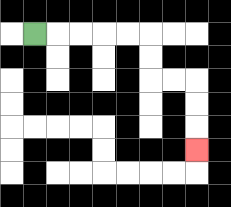{'start': '[1, 1]', 'end': '[8, 6]', 'path_directions': 'R,R,R,R,R,D,D,R,R,D,D,D', 'path_coordinates': '[[1, 1], [2, 1], [3, 1], [4, 1], [5, 1], [6, 1], [6, 2], [6, 3], [7, 3], [8, 3], [8, 4], [8, 5], [8, 6]]'}